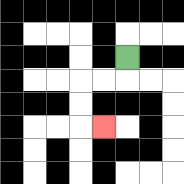{'start': '[5, 2]', 'end': '[4, 5]', 'path_directions': 'D,L,L,D,D,R', 'path_coordinates': '[[5, 2], [5, 3], [4, 3], [3, 3], [3, 4], [3, 5], [4, 5]]'}